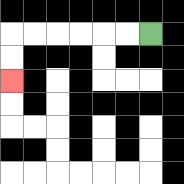{'start': '[6, 1]', 'end': '[0, 3]', 'path_directions': 'L,L,L,L,L,L,D,D', 'path_coordinates': '[[6, 1], [5, 1], [4, 1], [3, 1], [2, 1], [1, 1], [0, 1], [0, 2], [0, 3]]'}